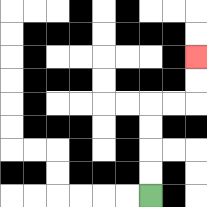{'start': '[6, 8]', 'end': '[8, 2]', 'path_directions': 'U,U,U,U,R,R,U,U', 'path_coordinates': '[[6, 8], [6, 7], [6, 6], [6, 5], [6, 4], [7, 4], [8, 4], [8, 3], [8, 2]]'}